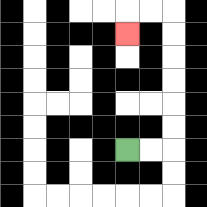{'start': '[5, 6]', 'end': '[5, 1]', 'path_directions': 'R,R,U,U,U,U,U,U,L,L,D', 'path_coordinates': '[[5, 6], [6, 6], [7, 6], [7, 5], [7, 4], [7, 3], [7, 2], [7, 1], [7, 0], [6, 0], [5, 0], [5, 1]]'}